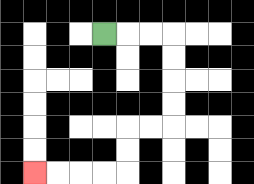{'start': '[4, 1]', 'end': '[1, 7]', 'path_directions': 'R,R,R,D,D,D,D,L,L,D,D,L,L,L,L', 'path_coordinates': '[[4, 1], [5, 1], [6, 1], [7, 1], [7, 2], [7, 3], [7, 4], [7, 5], [6, 5], [5, 5], [5, 6], [5, 7], [4, 7], [3, 7], [2, 7], [1, 7]]'}